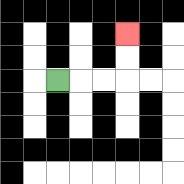{'start': '[2, 3]', 'end': '[5, 1]', 'path_directions': 'R,R,R,U,U', 'path_coordinates': '[[2, 3], [3, 3], [4, 3], [5, 3], [5, 2], [5, 1]]'}